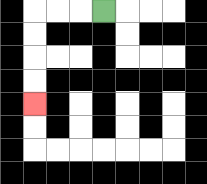{'start': '[4, 0]', 'end': '[1, 4]', 'path_directions': 'L,L,L,D,D,D,D', 'path_coordinates': '[[4, 0], [3, 0], [2, 0], [1, 0], [1, 1], [1, 2], [1, 3], [1, 4]]'}